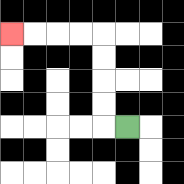{'start': '[5, 5]', 'end': '[0, 1]', 'path_directions': 'L,U,U,U,U,L,L,L,L', 'path_coordinates': '[[5, 5], [4, 5], [4, 4], [4, 3], [4, 2], [4, 1], [3, 1], [2, 1], [1, 1], [0, 1]]'}